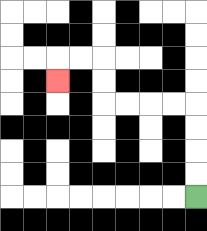{'start': '[8, 8]', 'end': '[2, 3]', 'path_directions': 'U,U,U,U,L,L,L,L,U,U,L,L,D', 'path_coordinates': '[[8, 8], [8, 7], [8, 6], [8, 5], [8, 4], [7, 4], [6, 4], [5, 4], [4, 4], [4, 3], [4, 2], [3, 2], [2, 2], [2, 3]]'}